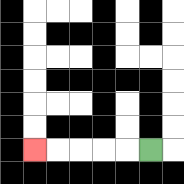{'start': '[6, 6]', 'end': '[1, 6]', 'path_directions': 'L,L,L,L,L', 'path_coordinates': '[[6, 6], [5, 6], [4, 6], [3, 6], [2, 6], [1, 6]]'}